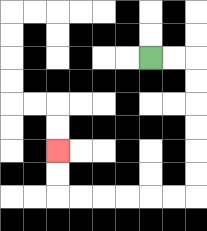{'start': '[6, 2]', 'end': '[2, 6]', 'path_directions': 'R,R,D,D,D,D,D,D,L,L,L,L,L,L,U,U', 'path_coordinates': '[[6, 2], [7, 2], [8, 2], [8, 3], [8, 4], [8, 5], [8, 6], [8, 7], [8, 8], [7, 8], [6, 8], [5, 8], [4, 8], [3, 8], [2, 8], [2, 7], [2, 6]]'}